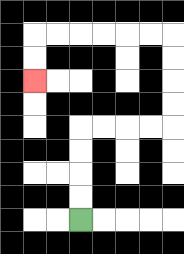{'start': '[3, 9]', 'end': '[1, 3]', 'path_directions': 'U,U,U,U,R,R,R,R,U,U,U,U,L,L,L,L,L,L,D,D', 'path_coordinates': '[[3, 9], [3, 8], [3, 7], [3, 6], [3, 5], [4, 5], [5, 5], [6, 5], [7, 5], [7, 4], [7, 3], [7, 2], [7, 1], [6, 1], [5, 1], [4, 1], [3, 1], [2, 1], [1, 1], [1, 2], [1, 3]]'}